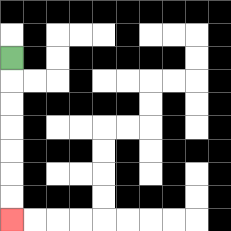{'start': '[0, 2]', 'end': '[0, 9]', 'path_directions': 'D,D,D,D,D,D,D', 'path_coordinates': '[[0, 2], [0, 3], [0, 4], [0, 5], [0, 6], [0, 7], [0, 8], [0, 9]]'}